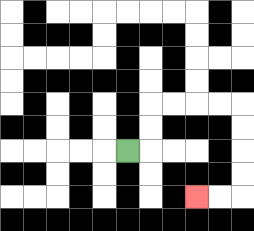{'start': '[5, 6]', 'end': '[8, 8]', 'path_directions': 'R,U,U,R,R,R,R,D,D,D,D,L,L', 'path_coordinates': '[[5, 6], [6, 6], [6, 5], [6, 4], [7, 4], [8, 4], [9, 4], [10, 4], [10, 5], [10, 6], [10, 7], [10, 8], [9, 8], [8, 8]]'}